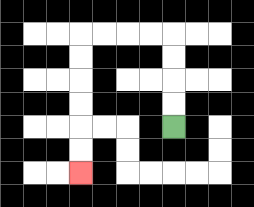{'start': '[7, 5]', 'end': '[3, 7]', 'path_directions': 'U,U,U,U,L,L,L,L,D,D,D,D,D,D', 'path_coordinates': '[[7, 5], [7, 4], [7, 3], [7, 2], [7, 1], [6, 1], [5, 1], [4, 1], [3, 1], [3, 2], [3, 3], [3, 4], [3, 5], [3, 6], [3, 7]]'}